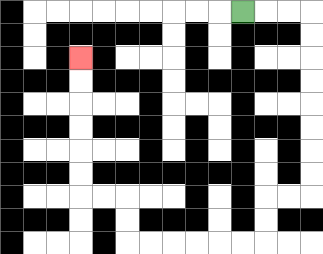{'start': '[10, 0]', 'end': '[3, 2]', 'path_directions': 'R,R,R,D,D,D,D,D,D,D,D,L,L,D,D,L,L,L,L,L,L,U,U,L,L,U,U,U,U,U,U', 'path_coordinates': '[[10, 0], [11, 0], [12, 0], [13, 0], [13, 1], [13, 2], [13, 3], [13, 4], [13, 5], [13, 6], [13, 7], [13, 8], [12, 8], [11, 8], [11, 9], [11, 10], [10, 10], [9, 10], [8, 10], [7, 10], [6, 10], [5, 10], [5, 9], [5, 8], [4, 8], [3, 8], [3, 7], [3, 6], [3, 5], [3, 4], [3, 3], [3, 2]]'}